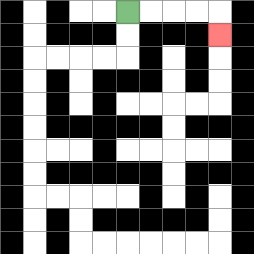{'start': '[5, 0]', 'end': '[9, 1]', 'path_directions': 'R,R,R,R,D', 'path_coordinates': '[[5, 0], [6, 0], [7, 0], [8, 0], [9, 0], [9, 1]]'}